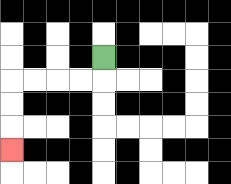{'start': '[4, 2]', 'end': '[0, 6]', 'path_directions': 'D,L,L,L,L,D,D,D', 'path_coordinates': '[[4, 2], [4, 3], [3, 3], [2, 3], [1, 3], [0, 3], [0, 4], [0, 5], [0, 6]]'}